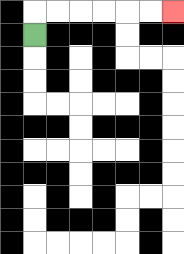{'start': '[1, 1]', 'end': '[7, 0]', 'path_directions': 'U,R,R,R,R,R,R', 'path_coordinates': '[[1, 1], [1, 0], [2, 0], [3, 0], [4, 0], [5, 0], [6, 0], [7, 0]]'}